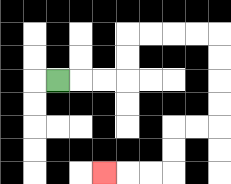{'start': '[2, 3]', 'end': '[4, 7]', 'path_directions': 'R,R,R,U,U,R,R,R,R,D,D,D,D,L,L,D,D,L,L,L', 'path_coordinates': '[[2, 3], [3, 3], [4, 3], [5, 3], [5, 2], [5, 1], [6, 1], [7, 1], [8, 1], [9, 1], [9, 2], [9, 3], [9, 4], [9, 5], [8, 5], [7, 5], [7, 6], [7, 7], [6, 7], [5, 7], [4, 7]]'}